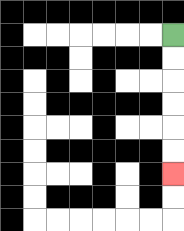{'start': '[7, 1]', 'end': '[7, 7]', 'path_directions': 'D,D,D,D,D,D', 'path_coordinates': '[[7, 1], [7, 2], [7, 3], [7, 4], [7, 5], [7, 6], [7, 7]]'}